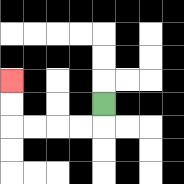{'start': '[4, 4]', 'end': '[0, 3]', 'path_directions': 'D,L,L,L,L,U,U', 'path_coordinates': '[[4, 4], [4, 5], [3, 5], [2, 5], [1, 5], [0, 5], [0, 4], [0, 3]]'}